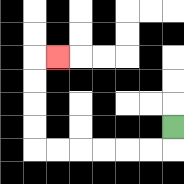{'start': '[7, 5]', 'end': '[2, 2]', 'path_directions': 'D,L,L,L,L,L,L,U,U,U,U,R', 'path_coordinates': '[[7, 5], [7, 6], [6, 6], [5, 6], [4, 6], [3, 6], [2, 6], [1, 6], [1, 5], [1, 4], [1, 3], [1, 2], [2, 2]]'}